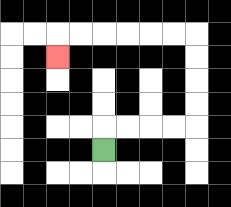{'start': '[4, 6]', 'end': '[2, 2]', 'path_directions': 'U,R,R,R,R,U,U,U,U,L,L,L,L,L,L,D', 'path_coordinates': '[[4, 6], [4, 5], [5, 5], [6, 5], [7, 5], [8, 5], [8, 4], [8, 3], [8, 2], [8, 1], [7, 1], [6, 1], [5, 1], [4, 1], [3, 1], [2, 1], [2, 2]]'}